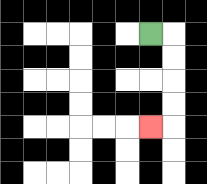{'start': '[6, 1]', 'end': '[6, 5]', 'path_directions': 'R,D,D,D,D,L', 'path_coordinates': '[[6, 1], [7, 1], [7, 2], [7, 3], [7, 4], [7, 5], [6, 5]]'}